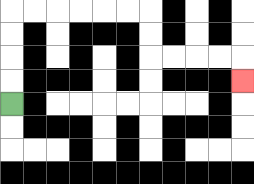{'start': '[0, 4]', 'end': '[10, 3]', 'path_directions': 'U,U,U,U,R,R,R,R,R,R,D,D,R,R,R,R,D', 'path_coordinates': '[[0, 4], [0, 3], [0, 2], [0, 1], [0, 0], [1, 0], [2, 0], [3, 0], [4, 0], [5, 0], [6, 0], [6, 1], [6, 2], [7, 2], [8, 2], [9, 2], [10, 2], [10, 3]]'}